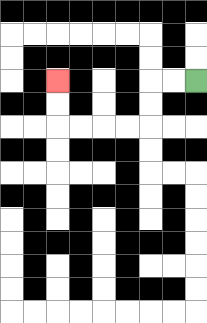{'start': '[8, 3]', 'end': '[2, 3]', 'path_directions': 'L,L,D,D,L,L,L,L,U,U', 'path_coordinates': '[[8, 3], [7, 3], [6, 3], [6, 4], [6, 5], [5, 5], [4, 5], [3, 5], [2, 5], [2, 4], [2, 3]]'}